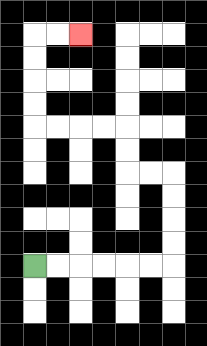{'start': '[1, 11]', 'end': '[3, 1]', 'path_directions': 'R,R,R,R,R,R,U,U,U,U,L,L,U,U,L,L,L,L,U,U,U,U,R,R', 'path_coordinates': '[[1, 11], [2, 11], [3, 11], [4, 11], [5, 11], [6, 11], [7, 11], [7, 10], [7, 9], [7, 8], [7, 7], [6, 7], [5, 7], [5, 6], [5, 5], [4, 5], [3, 5], [2, 5], [1, 5], [1, 4], [1, 3], [1, 2], [1, 1], [2, 1], [3, 1]]'}